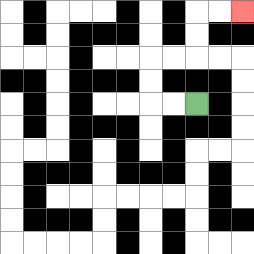{'start': '[8, 4]', 'end': '[10, 0]', 'path_directions': 'L,L,U,U,R,R,U,U,R,R', 'path_coordinates': '[[8, 4], [7, 4], [6, 4], [6, 3], [6, 2], [7, 2], [8, 2], [8, 1], [8, 0], [9, 0], [10, 0]]'}